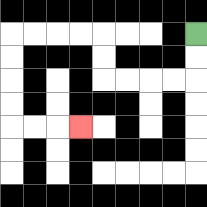{'start': '[8, 1]', 'end': '[3, 5]', 'path_directions': 'D,D,L,L,L,L,U,U,L,L,L,L,D,D,D,D,R,R,R', 'path_coordinates': '[[8, 1], [8, 2], [8, 3], [7, 3], [6, 3], [5, 3], [4, 3], [4, 2], [4, 1], [3, 1], [2, 1], [1, 1], [0, 1], [0, 2], [0, 3], [0, 4], [0, 5], [1, 5], [2, 5], [3, 5]]'}